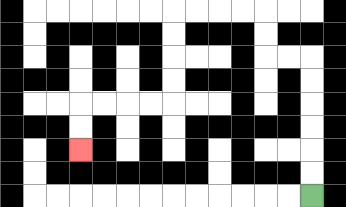{'start': '[13, 8]', 'end': '[3, 6]', 'path_directions': 'U,U,U,U,U,U,L,L,U,U,L,L,L,L,D,D,D,D,L,L,L,L,D,D', 'path_coordinates': '[[13, 8], [13, 7], [13, 6], [13, 5], [13, 4], [13, 3], [13, 2], [12, 2], [11, 2], [11, 1], [11, 0], [10, 0], [9, 0], [8, 0], [7, 0], [7, 1], [7, 2], [7, 3], [7, 4], [6, 4], [5, 4], [4, 4], [3, 4], [3, 5], [3, 6]]'}